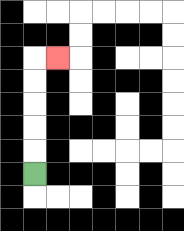{'start': '[1, 7]', 'end': '[2, 2]', 'path_directions': 'U,U,U,U,U,R', 'path_coordinates': '[[1, 7], [1, 6], [1, 5], [1, 4], [1, 3], [1, 2], [2, 2]]'}